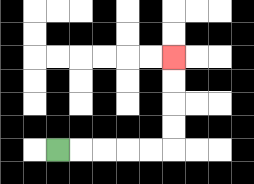{'start': '[2, 6]', 'end': '[7, 2]', 'path_directions': 'R,R,R,R,R,U,U,U,U', 'path_coordinates': '[[2, 6], [3, 6], [4, 6], [5, 6], [6, 6], [7, 6], [7, 5], [7, 4], [7, 3], [7, 2]]'}